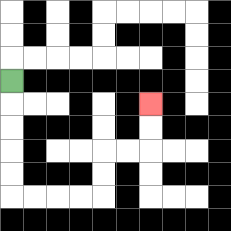{'start': '[0, 3]', 'end': '[6, 4]', 'path_directions': 'D,D,D,D,D,R,R,R,R,U,U,R,R,U,U', 'path_coordinates': '[[0, 3], [0, 4], [0, 5], [0, 6], [0, 7], [0, 8], [1, 8], [2, 8], [3, 8], [4, 8], [4, 7], [4, 6], [5, 6], [6, 6], [6, 5], [6, 4]]'}